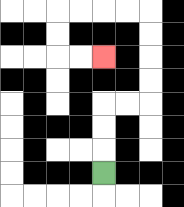{'start': '[4, 7]', 'end': '[4, 2]', 'path_directions': 'U,U,U,R,R,U,U,U,U,L,L,L,L,D,D,R,R', 'path_coordinates': '[[4, 7], [4, 6], [4, 5], [4, 4], [5, 4], [6, 4], [6, 3], [6, 2], [6, 1], [6, 0], [5, 0], [4, 0], [3, 0], [2, 0], [2, 1], [2, 2], [3, 2], [4, 2]]'}